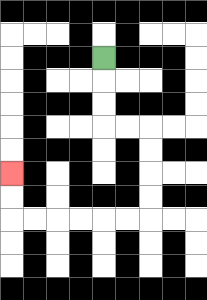{'start': '[4, 2]', 'end': '[0, 7]', 'path_directions': 'D,D,D,R,R,D,D,D,D,L,L,L,L,L,L,U,U', 'path_coordinates': '[[4, 2], [4, 3], [4, 4], [4, 5], [5, 5], [6, 5], [6, 6], [6, 7], [6, 8], [6, 9], [5, 9], [4, 9], [3, 9], [2, 9], [1, 9], [0, 9], [0, 8], [0, 7]]'}